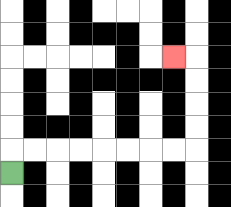{'start': '[0, 7]', 'end': '[7, 2]', 'path_directions': 'U,R,R,R,R,R,R,R,R,U,U,U,U,L', 'path_coordinates': '[[0, 7], [0, 6], [1, 6], [2, 6], [3, 6], [4, 6], [5, 6], [6, 6], [7, 6], [8, 6], [8, 5], [8, 4], [8, 3], [8, 2], [7, 2]]'}